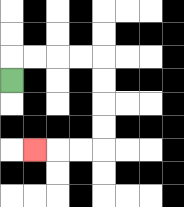{'start': '[0, 3]', 'end': '[1, 6]', 'path_directions': 'U,R,R,R,R,D,D,D,D,L,L,L', 'path_coordinates': '[[0, 3], [0, 2], [1, 2], [2, 2], [3, 2], [4, 2], [4, 3], [4, 4], [4, 5], [4, 6], [3, 6], [2, 6], [1, 6]]'}